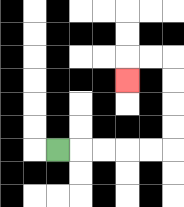{'start': '[2, 6]', 'end': '[5, 3]', 'path_directions': 'R,R,R,R,R,U,U,U,U,L,L,D', 'path_coordinates': '[[2, 6], [3, 6], [4, 6], [5, 6], [6, 6], [7, 6], [7, 5], [7, 4], [7, 3], [7, 2], [6, 2], [5, 2], [5, 3]]'}